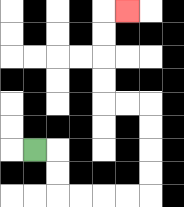{'start': '[1, 6]', 'end': '[5, 0]', 'path_directions': 'R,D,D,R,R,R,R,U,U,U,U,L,L,U,U,U,U,R', 'path_coordinates': '[[1, 6], [2, 6], [2, 7], [2, 8], [3, 8], [4, 8], [5, 8], [6, 8], [6, 7], [6, 6], [6, 5], [6, 4], [5, 4], [4, 4], [4, 3], [4, 2], [4, 1], [4, 0], [5, 0]]'}